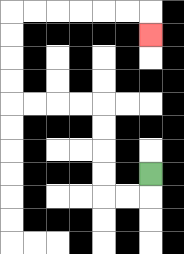{'start': '[6, 7]', 'end': '[6, 1]', 'path_directions': 'D,L,L,U,U,U,U,L,L,L,L,U,U,U,U,R,R,R,R,R,R,D', 'path_coordinates': '[[6, 7], [6, 8], [5, 8], [4, 8], [4, 7], [4, 6], [4, 5], [4, 4], [3, 4], [2, 4], [1, 4], [0, 4], [0, 3], [0, 2], [0, 1], [0, 0], [1, 0], [2, 0], [3, 0], [4, 0], [5, 0], [6, 0], [6, 1]]'}